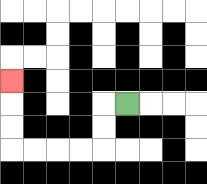{'start': '[5, 4]', 'end': '[0, 3]', 'path_directions': 'L,D,D,L,L,L,L,U,U,U', 'path_coordinates': '[[5, 4], [4, 4], [4, 5], [4, 6], [3, 6], [2, 6], [1, 6], [0, 6], [0, 5], [0, 4], [0, 3]]'}